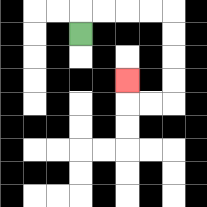{'start': '[3, 1]', 'end': '[5, 3]', 'path_directions': 'U,R,R,R,R,D,D,D,D,L,L,U', 'path_coordinates': '[[3, 1], [3, 0], [4, 0], [5, 0], [6, 0], [7, 0], [7, 1], [7, 2], [7, 3], [7, 4], [6, 4], [5, 4], [5, 3]]'}